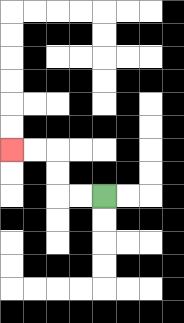{'start': '[4, 8]', 'end': '[0, 6]', 'path_directions': 'L,L,U,U,L,L', 'path_coordinates': '[[4, 8], [3, 8], [2, 8], [2, 7], [2, 6], [1, 6], [0, 6]]'}